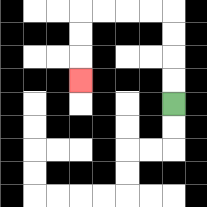{'start': '[7, 4]', 'end': '[3, 3]', 'path_directions': 'U,U,U,U,L,L,L,L,D,D,D', 'path_coordinates': '[[7, 4], [7, 3], [7, 2], [7, 1], [7, 0], [6, 0], [5, 0], [4, 0], [3, 0], [3, 1], [3, 2], [3, 3]]'}